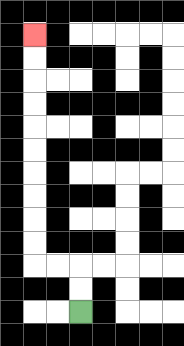{'start': '[3, 13]', 'end': '[1, 1]', 'path_directions': 'U,U,L,L,U,U,U,U,U,U,U,U,U,U', 'path_coordinates': '[[3, 13], [3, 12], [3, 11], [2, 11], [1, 11], [1, 10], [1, 9], [1, 8], [1, 7], [1, 6], [1, 5], [1, 4], [1, 3], [1, 2], [1, 1]]'}